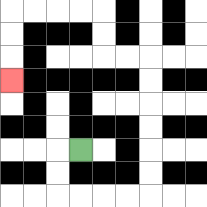{'start': '[3, 6]', 'end': '[0, 3]', 'path_directions': 'L,D,D,R,R,R,R,U,U,U,U,U,U,L,L,U,U,L,L,L,L,D,D,D', 'path_coordinates': '[[3, 6], [2, 6], [2, 7], [2, 8], [3, 8], [4, 8], [5, 8], [6, 8], [6, 7], [6, 6], [6, 5], [6, 4], [6, 3], [6, 2], [5, 2], [4, 2], [4, 1], [4, 0], [3, 0], [2, 0], [1, 0], [0, 0], [0, 1], [0, 2], [0, 3]]'}